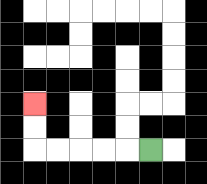{'start': '[6, 6]', 'end': '[1, 4]', 'path_directions': 'L,L,L,L,L,U,U', 'path_coordinates': '[[6, 6], [5, 6], [4, 6], [3, 6], [2, 6], [1, 6], [1, 5], [1, 4]]'}